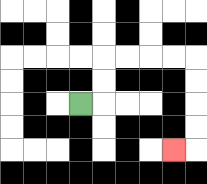{'start': '[3, 4]', 'end': '[7, 6]', 'path_directions': 'R,U,U,R,R,R,R,D,D,D,D,L', 'path_coordinates': '[[3, 4], [4, 4], [4, 3], [4, 2], [5, 2], [6, 2], [7, 2], [8, 2], [8, 3], [8, 4], [8, 5], [8, 6], [7, 6]]'}